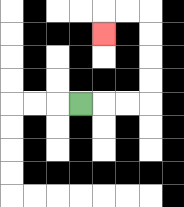{'start': '[3, 4]', 'end': '[4, 1]', 'path_directions': 'R,R,R,U,U,U,U,L,L,D', 'path_coordinates': '[[3, 4], [4, 4], [5, 4], [6, 4], [6, 3], [6, 2], [6, 1], [6, 0], [5, 0], [4, 0], [4, 1]]'}